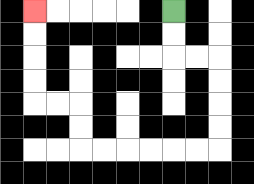{'start': '[7, 0]', 'end': '[1, 0]', 'path_directions': 'D,D,R,R,D,D,D,D,L,L,L,L,L,L,U,U,L,L,U,U,U,U', 'path_coordinates': '[[7, 0], [7, 1], [7, 2], [8, 2], [9, 2], [9, 3], [9, 4], [9, 5], [9, 6], [8, 6], [7, 6], [6, 6], [5, 6], [4, 6], [3, 6], [3, 5], [3, 4], [2, 4], [1, 4], [1, 3], [1, 2], [1, 1], [1, 0]]'}